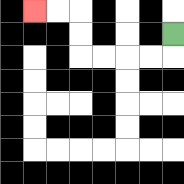{'start': '[7, 1]', 'end': '[1, 0]', 'path_directions': 'D,L,L,L,L,U,U,L,L', 'path_coordinates': '[[7, 1], [7, 2], [6, 2], [5, 2], [4, 2], [3, 2], [3, 1], [3, 0], [2, 0], [1, 0]]'}